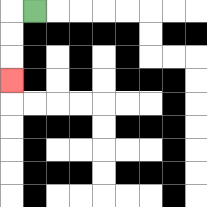{'start': '[1, 0]', 'end': '[0, 3]', 'path_directions': 'L,D,D,D', 'path_coordinates': '[[1, 0], [0, 0], [0, 1], [0, 2], [0, 3]]'}